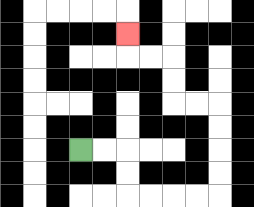{'start': '[3, 6]', 'end': '[5, 1]', 'path_directions': 'R,R,D,D,R,R,R,R,U,U,U,U,L,L,U,U,L,L,U', 'path_coordinates': '[[3, 6], [4, 6], [5, 6], [5, 7], [5, 8], [6, 8], [7, 8], [8, 8], [9, 8], [9, 7], [9, 6], [9, 5], [9, 4], [8, 4], [7, 4], [7, 3], [7, 2], [6, 2], [5, 2], [5, 1]]'}